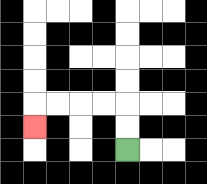{'start': '[5, 6]', 'end': '[1, 5]', 'path_directions': 'U,U,L,L,L,L,D', 'path_coordinates': '[[5, 6], [5, 5], [5, 4], [4, 4], [3, 4], [2, 4], [1, 4], [1, 5]]'}